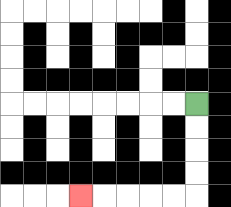{'start': '[8, 4]', 'end': '[3, 8]', 'path_directions': 'D,D,D,D,L,L,L,L,L', 'path_coordinates': '[[8, 4], [8, 5], [8, 6], [8, 7], [8, 8], [7, 8], [6, 8], [5, 8], [4, 8], [3, 8]]'}